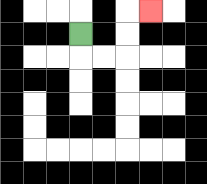{'start': '[3, 1]', 'end': '[6, 0]', 'path_directions': 'D,R,R,U,U,R', 'path_coordinates': '[[3, 1], [3, 2], [4, 2], [5, 2], [5, 1], [5, 0], [6, 0]]'}